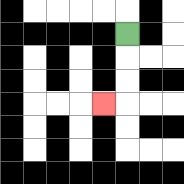{'start': '[5, 1]', 'end': '[4, 4]', 'path_directions': 'D,D,D,L', 'path_coordinates': '[[5, 1], [5, 2], [5, 3], [5, 4], [4, 4]]'}